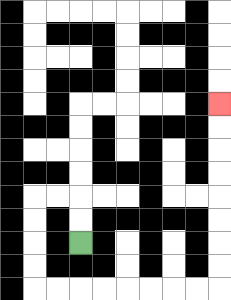{'start': '[3, 10]', 'end': '[9, 4]', 'path_directions': 'U,U,L,L,D,D,D,D,R,R,R,R,R,R,R,R,U,U,U,U,U,U,U,U', 'path_coordinates': '[[3, 10], [3, 9], [3, 8], [2, 8], [1, 8], [1, 9], [1, 10], [1, 11], [1, 12], [2, 12], [3, 12], [4, 12], [5, 12], [6, 12], [7, 12], [8, 12], [9, 12], [9, 11], [9, 10], [9, 9], [9, 8], [9, 7], [9, 6], [9, 5], [9, 4]]'}